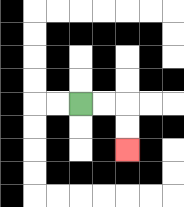{'start': '[3, 4]', 'end': '[5, 6]', 'path_directions': 'R,R,D,D', 'path_coordinates': '[[3, 4], [4, 4], [5, 4], [5, 5], [5, 6]]'}